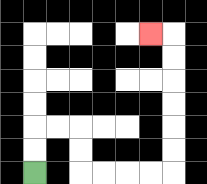{'start': '[1, 7]', 'end': '[6, 1]', 'path_directions': 'U,U,R,R,D,D,R,R,R,R,U,U,U,U,U,U,L', 'path_coordinates': '[[1, 7], [1, 6], [1, 5], [2, 5], [3, 5], [3, 6], [3, 7], [4, 7], [5, 7], [6, 7], [7, 7], [7, 6], [7, 5], [7, 4], [7, 3], [7, 2], [7, 1], [6, 1]]'}